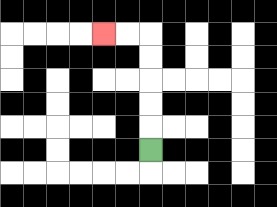{'start': '[6, 6]', 'end': '[4, 1]', 'path_directions': 'U,U,U,U,U,L,L', 'path_coordinates': '[[6, 6], [6, 5], [6, 4], [6, 3], [6, 2], [6, 1], [5, 1], [4, 1]]'}